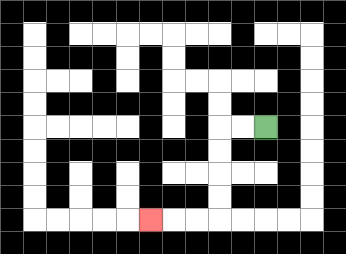{'start': '[11, 5]', 'end': '[6, 9]', 'path_directions': 'L,L,D,D,D,D,L,L,L', 'path_coordinates': '[[11, 5], [10, 5], [9, 5], [9, 6], [9, 7], [9, 8], [9, 9], [8, 9], [7, 9], [6, 9]]'}